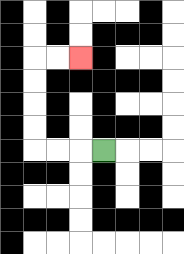{'start': '[4, 6]', 'end': '[3, 2]', 'path_directions': 'L,L,L,U,U,U,U,R,R', 'path_coordinates': '[[4, 6], [3, 6], [2, 6], [1, 6], [1, 5], [1, 4], [1, 3], [1, 2], [2, 2], [3, 2]]'}